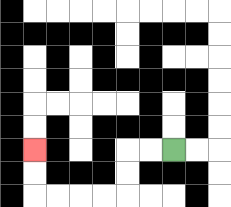{'start': '[7, 6]', 'end': '[1, 6]', 'path_directions': 'L,L,D,D,L,L,L,L,U,U', 'path_coordinates': '[[7, 6], [6, 6], [5, 6], [5, 7], [5, 8], [4, 8], [3, 8], [2, 8], [1, 8], [1, 7], [1, 6]]'}